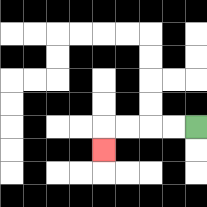{'start': '[8, 5]', 'end': '[4, 6]', 'path_directions': 'L,L,L,L,D', 'path_coordinates': '[[8, 5], [7, 5], [6, 5], [5, 5], [4, 5], [4, 6]]'}